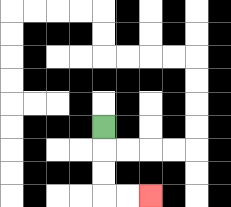{'start': '[4, 5]', 'end': '[6, 8]', 'path_directions': 'D,D,D,R,R', 'path_coordinates': '[[4, 5], [4, 6], [4, 7], [4, 8], [5, 8], [6, 8]]'}